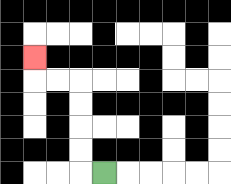{'start': '[4, 7]', 'end': '[1, 2]', 'path_directions': 'L,U,U,U,U,L,L,U', 'path_coordinates': '[[4, 7], [3, 7], [3, 6], [3, 5], [3, 4], [3, 3], [2, 3], [1, 3], [1, 2]]'}